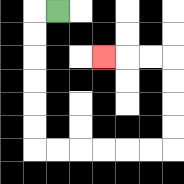{'start': '[2, 0]', 'end': '[4, 2]', 'path_directions': 'L,D,D,D,D,D,D,R,R,R,R,R,R,U,U,U,U,L,L,L', 'path_coordinates': '[[2, 0], [1, 0], [1, 1], [1, 2], [1, 3], [1, 4], [1, 5], [1, 6], [2, 6], [3, 6], [4, 6], [5, 6], [6, 6], [7, 6], [7, 5], [7, 4], [7, 3], [7, 2], [6, 2], [5, 2], [4, 2]]'}